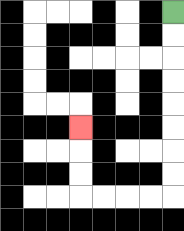{'start': '[7, 0]', 'end': '[3, 5]', 'path_directions': 'D,D,D,D,D,D,D,D,L,L,L,L,U,U,U', 'path_coordinates': '[[7, 0], [7, 1], [7, 2], [7, 3], [7, 4], [7, 5], [7, 6], [7, 7], [7, 8], [6, 8], [5, 8], [4, 8], [3, 8], [3, 7], [3, 6], [3, 5]]'}